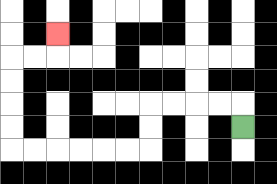{'start': '[10, 5]', 'end': '[2, 1]', 'path_directions': 'U,L,L,L,L,D,D,L,L,L,L,L,L,U,U,U,U,R,R,U', 'path_coordinates': '[[10, 5], [10, 4], [9, 4], [8, 4], [7, 4], [6, 4], [6, 5], [6, 6], [5, 6], [4, 6], [3, 6], [2, 6], [1, 6], [0, 6], [0, 5], [0, 4], [0, 3], [0, 2], [1, 2], [2, 2], [2, 1]]'}